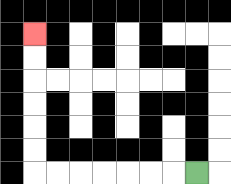{'start': '[8, 7]', 'end': '[1, 1]', 'path_directions': 'L,L,L,L,L,L,L,U,U,U,U,U,U', 'path_coordinates': '[[8, 7], [7, 7], [6, 7], [5, 7], [4, 7], [3, 7], [2, 7], [1, 7], [1, 6], [1, 5], [1, 4], [1, 3], [1, 2], [1, 1]]'}